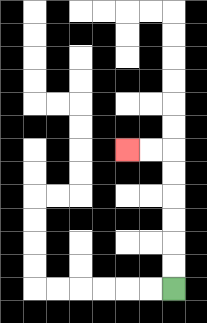{'start': '[7, 12]', 'end': '[5, 6]', 'path_directions': 'U,U,U,U,U,U,L,L', 'path_coordinates': '[[7, 12], [7, 11], [7, 10], [7, 9], [7, 8], [7, 7], [7, 6], [6, 6], [5, 6]]'}